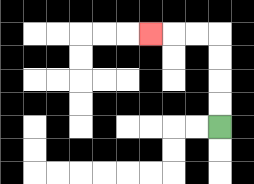{'start': '[9, 5]', 'end': '[6, 1]', 'path_directions': 'U,U,U,U,L,L,L', 'path_coordinates': '[[9, 5], [9, 4], [9, 3], [9, 2], [9, 1], [8, 1], [7, 1], [6, 1]]'}